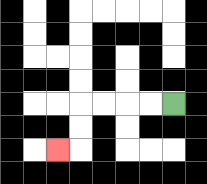{'start': '[7, 4]', 'end': '[2, 6]', 'path_directions': 'L,L,L,L,D,D,L', 'path_coordinates': '[[7, 4], [6, 4], [5, 4], [4, 4], [3, 4], [3, 5], [3, 6], [2, 6]]'}